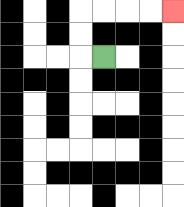{'start': '[4, 2]', 'end': '[7, 0]', 'path_directions': 'L,U,U,R,R,R,R', 'path_coordinates': '[[4, 2], [3, 2], [3, 1], [3, 0], [4, 0], [5, 0], [6, 0], [7, 0]]'}